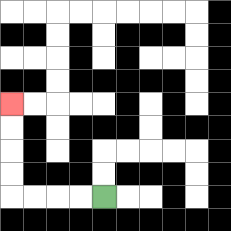{'start': '[4, 8]', 'end': '[0, 4]', 'path_directions': 'L,L,L,L,U,U,U,U', 'path_coordinates': '[[4, 8], [3, 8], [2, 8], [1, 8], [0, 8], [0, 7], [0, 6], [0, 5], [0, 4]]'}